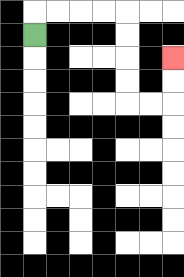{'start': '[1, 1]', 'end': '[7, 2]', 'path_directions': 'U,R,R,R,R,D,D,D,D,R,R,U,U', 'path_coordinates': '[[1, 1], [1, 0], [2, 0], [3, 0], [4, 0], [5, 0], [5, 1], [5, 2], [5, 3], [5, 4], [6, 4], [7, 4], [7, 3], [7, 2]]'}